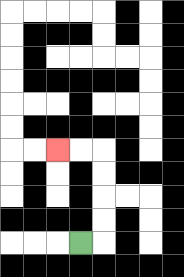{'start': '[3, 10]', 'end': '[2, 6]', 'path_directions': 'R,U,U,U,U,L,L', 'path_coordinates': '[[3, 10], [4, 10], [4, 9], [4, 8], [4, 7], [4, 6], [3, 6], [2, 6]]'}